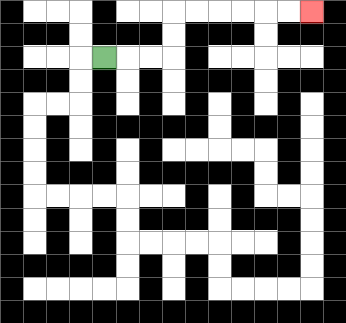{'start': '[4, 2]', 'end': '[13, 0]', 'path_directions': 'R,R,R,U,U,R,R,R,R,R,R', 'path_coordinates': '[[4, 2], [5, 2], [6, 2], [7, 2], [7, 1], [7, 0], [8, 0], [9, 0], [10, 0], [11, 0], [12, 0], [13, 0]]'}